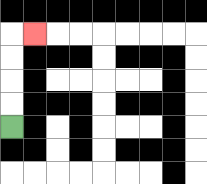{'start': '[0, 5]', 'end': '[1, 1]', 'path_directions': 'U,U,U,U,R', 'path_coordinates': '[[0, 5], [0, 4], [0, 3], [0, 2], [0, 1], [1, 1]]'}